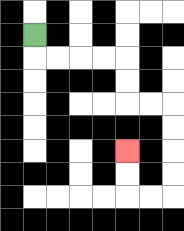{'start': '[1, 1]', 'end': '[5, 6]', 'path_directions': 'D,R,R,R,R,D,D,R,R,D,D,D,D,L,L,U,U', 'path_coordinates': '[[1, 1], [1, 2], [2, 2], [3, 2], [4, 2], [5, 2], [5, 3], [5, 4], [6, 4], [7, 4], [7, 5], [7, 6], [7, 7], [7, 8], [6, 8], [5, 8], [5, 7], [5, 6]]'}